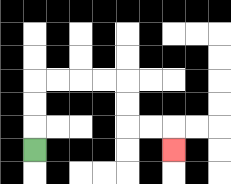{'start': '[1, 6]', 'end': '[7, 6]', 'path_directions': 'U,U,U,R,R,R,R,D,D,R,R,D', 'path_coordinates': '[[1, 6], [1, 5], [1, 4], [1, 3], [2, 3], [3, 3], [4, 3], [5, 3], [5, 4], [5, 5], [6, 5], [7, 5], [7, 6]]'}